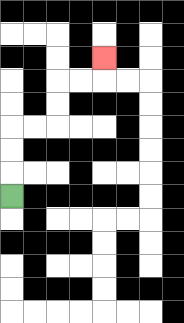{'start': '[0, 8]', 'end': '[4, 2]', 'path_directions': 'U,U,U,R,R,U,U,R,R,U', 'path_coordinates': '[[0, 8], [0, 7], [0, 6], [0, 5], [1, 5], [2, 5], [2, 4], [2, 3], [3, 3], [4, 3], [4, 2]]'}